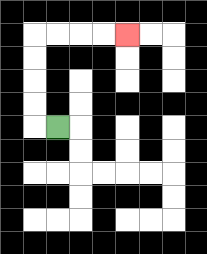{'start': '[2, 5]', 'end': '[5, 1]', 'path_directions': 'L,U,U,U,U,R,R,R,R', 'path_coordinates': '[[2, 5], [1, 5], [1, 4], [1, 3], [1, 2], [1, 1], [2, 1], [3, 1], [4, 1], [5, 1]]'}